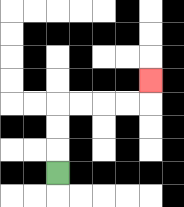{'start': '[2, 7]', 'end': '[6, 3]', 'path_directions': 'U,U,U,R,R,R,R,U', 'path_coordinates': '[[2, 7], [2, 6], [2, 5], [2, 4], [3, 4], [4, 4], [5, 4], [6, 4], [6, 3]]'}